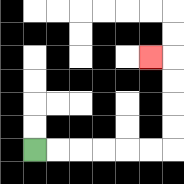{'start': '[1, 6]', 'end': '[6, 2]', 'path_directions': 'R,R,R,R,R,R,U,U,U,U,L', 'path_coordinates': '[[1, 6], [2, 6], [3, 6], [4, 6], [5, 6], [6, 6], [7, 6], [7, 5], [7, 4], [7, 3], [7, 2], [6, 2]]'}